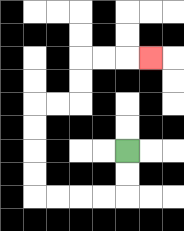{'start': '[5, 6]', 'end': '[6, 2]', 'path_directions': 'D,D,L,L,L,L,U,U,U,U,R,R,U,U,R,R,R', 'path_coordinates': '[[5, 6], [5, 7], [5, 8], [4, 8], [3, 8], [2, 8], [1, 8], [1, 7], [1, 6], [1, 5], [1, 4], [2, 4], [3, 4], [3, 3], [3, 2], [4, 2], [5, 2], [6, 2]]'}